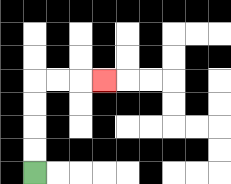{'start': '[1, 7]', 'end': '[4, 3]', 'path_directions': 'U,U,U,U,R,R,R', 'path_coordinates': '[[1, 7], [1, 6], [1, 5], [1, 4], [1, 3], [2, 3], [3, 3], [4, 3]]'}